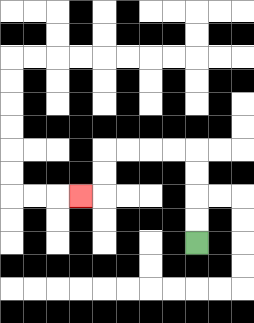{'start': '[8, 10]', 'end': '[3, 8]', 'path_directions': 'U,U,U,U,L,L,L,L,D,D,L', 'path_coordinates': '[[8, 10], [8, 9], [8, 8], [8, 7], [8, 6], [7, 6], [6, 6], [5, 6], [4, 6], [4, 7], [4, 8], [3, 8]]'}